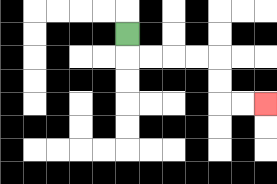{'start': '[5, 1]', 'end': '[11, 4]', 'path_directions': 'D,R,R,R,R,D,D,R,R', 'path_coordinates': '[[5, 1], [5, 2], [6, 2], [7, 2], [8, 2], [9, 2], [9, 3], [9, 4], [10, 4], [11, 4]]'}